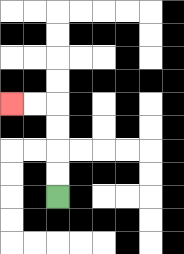{'start': '[2, 8]', 'end': '[0, 4]', 'path_directions': 'U,U,U,U,L,L', 'path_coordinates': '[[2, 8], [2, 7], [2, 6], [2, 5], [2, 4], [1, 4], [0, 4]]'}